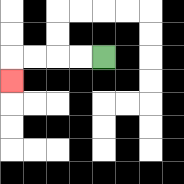{'start': '[4, 2]', 'end': '[0, 3]', 'path_directions': 'L,L,L,L,D', 'path_coordinates': '[[4, 2], [3, 2], [2, 2], [1, 2], [0, 2], [0, 3]]'}